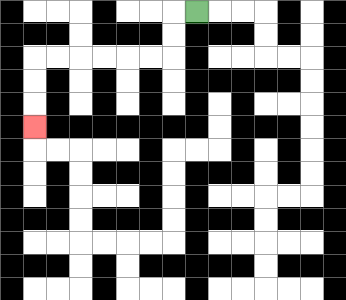{'start': '[8, 0]', 'end': '[1, 5]', 'path_directions': 'L,D,D,L,L,L,L,L,L,D,D,D', 'path_coordinates': '[[8, 0], [7, 0], [7, 1], [7, 2], [6, 2], [5, 2], [4, 2], [3, 2], [2, 2], [1, 2], [1, 3], [1, 4], [1, 5]]'}